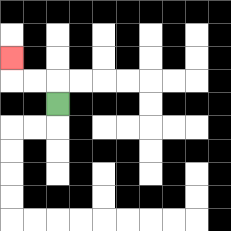{'start': '[2, 4]', 'end': '[0, 2]', 'path_directions': 'U,L,L,U', 'path_coordinates': '[[2, 4], [2, 3], [1, 3], [0, 3], [0, 2]]'}